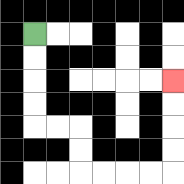{'start': '[1, 1]', 'end': '[7, 3]', 'path_directions': 'D,D,D,D,R,R,D,D,R,R,R,R,U,U,U,U', 'path_coordinates': '[[1, 1], [1, 2], [1, 3], [1, 4], [1, 5], [2, 5], [3, 5], [3, 6], [3, 7], [4, 7], [5, 7], [6, 7], [7, 7], [7, 6], [7, 5], [7, 4], [7, 3]]'}